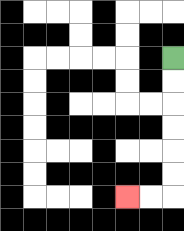{'start': '[7, 2]', 'end': '[5, 8]', 'path_directions': 'D,D,D,D,D,D,L,L', 'path_coordinates': '[[7, 2], [7, 3], [7, 4], [7, 5], [7, 6], [7, 7], [7, 8], [6, 8], [5, 8]]'}